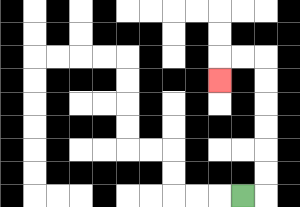{'start': '[10, 8]', 'end': '[9, 3]', 'path_directions': 'R,U,U,U,U,U,U,L,L,D', 'path_coordinates': '[[10, 8], [11, 8], [11, 7], [11, 6], [11, 5], [11, 4], [11, 3], [11, 2], [10, 2], [9, 2], [9, 3]]'}